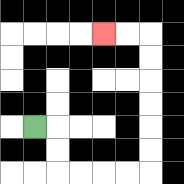{'start': '[1, 5]', 'end': '[4, 1]', 'path_directions': 'R,D,D,R,R,R,R,U,U,U,U,U,U,L,L', 'path_coordinates': '[[1, 5], [2, 5], [2, 6], [2, 7], [3, 7], [4, 7], [5, 7], [6, 7], [6, 6], [6, 5], [6, 4], [6, 3], [6, 2], [6, 1], [5, 1], [4, 1]]'}